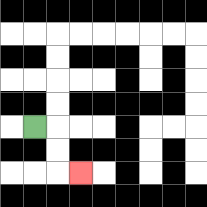{'start': '[1, 5]', 'end': '[3, 7]', 'path_directions': 'R,D,D,R', 'path_coordinates': '[[1, 5], [2, 5], [2, 6], [2, 7], [3, 7]]'}